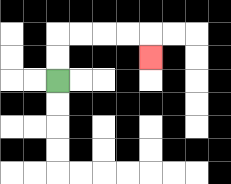{'start': '[2, 3]', 'end': '[6, 2]', 'path_directions': 'U,U,R,R,R,R,D', 'path_coordinates': '[[2, 3], [2, 2], [2, 1], [3, 1], [4, 1], [5, 1], [6, 1], [6, 2]]'}